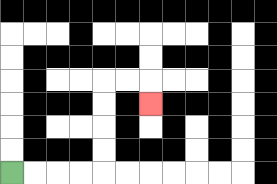{'start': '[0, 7]', 'end': '[6, 4]', 'path_directions': 'R,R,R,R,U,U,U,U,R,R,D', 'path_coordinates': '[[0, 7], [1, 7], [2, 7], [3, 7], [4, 7], [4, 6], [4, 5], [4, 4], [4, 3], [5, 3], [6, 3], [6, 4]]'}